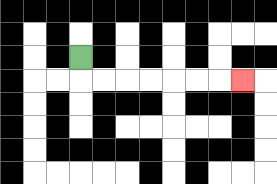{'start': '[3, 2]', 'end': '[10, 3]', 'path_directions': 'D,R,R,R,R,R,R,R', 'path_coordinates': '[[3, 2], [3, 3], [4, 3], [5, 3], [6, 3], [7, 3], [8, 3], [9, 3], [10, 3]]'}